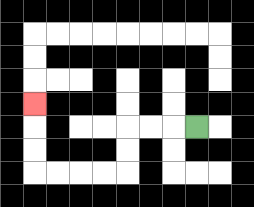{'start': '[8, 5]', 'end': '[1, 4]', 'path_directions': 'L,L,L,D,D,L,L,L,L,U,U,U', 'path_coordinates': '[[8, 5], [7, 5], [6, 5], [5, 5], [5, 6], [5, 7], [4, 7], [3, 7], [2, 7], [1, 7], [1, 6], [1, 5], [1, 4]]'}